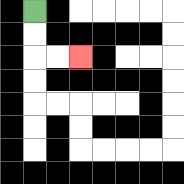{'start': '[1, 0]', 'end': '[3, 2]', 'path_directions': 'D,D,R,R', 'path_coordinates': '[[1, 0], [1, 1], [1, 2], [2, 2], [3, 2]]'}